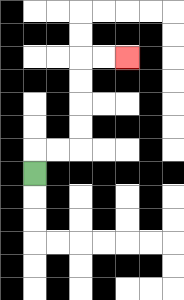{'start': '[1, 7]', 'end': '[5, 2]', 'path_directions': 'U,R,R,U,U,U,U,R,R', 'path_coordinates': '[[1, 7], [1, 6], [2, 6], [3, 6], [3, 5], [3, 4], [3, 3], [3, 2], [4, 2], [5, 2]]'}